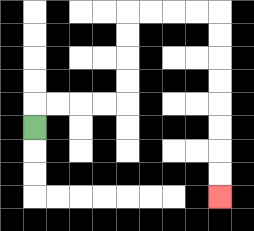{'start': '[1, 5]', 'end': '[9, 8]', 'path_directions': 'U,R,R,R,R,U,U,U,U,R,R,R,R,D,D,D,D,D,D,D,D', 'path_coordinates': '[[1, 5], [1, 4], [2, 4], [3, 4], [4, 4], [5, 4], [5, 3], [5, 2], [5, 1], [5, 0], [6, 0], [7, 0], [8, 0], [9, 0], [9, 1], [9, 2], [9, 3], [9, 4], [9, 5], [9, 6], [9, 7], [9, 8]]'}